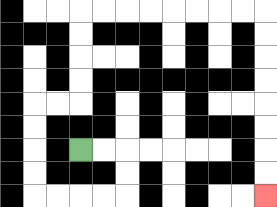{'start': '[3, 6]', 'end': '[11, 8]', 'path_directions': 'R,R,D,D,L,L,L,L,U,U,U,U,R,R,U,U,U,U,R,R,R,R,R,R,R,R,D,D,D,D,D,D,D,D', 'path_coordinates': '[[3, 6], [4, 6], [5, 6], [5, 7], [5, 8], [4, 8], [3, 8], [2, 8], [1, 8], [1, 7], [1, 6], [1, 5], [1, 4], [2, 4], [3, 4], [3, 3], [3, 2], [3, 1], [3, 0], [4, 0], [5, 0], [6, 0], [7, 0], [8, 0], [9, 0], [10, 0], [11, 0], [11, 1], [11, 2], [11, 3], [11, 4], [11, 5], [11, 6], [11, 7], [11, 8]]'}